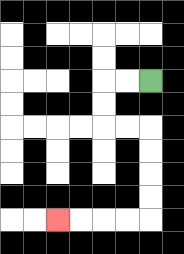{'start': '[6, 3]', 'end': '[2, 9]', 'path_directions': 'L,L,D,D,R,R,D,D,D,D,L,L,L,L', 'path_coordinates': '[[6, 3], [5, 3], [4, 3], [4, 4], [4, 5], [5, 5], [6, 5], [6, 6], [6, 7], [6, 8], [6, 9], [5, 9], [4, 9], [3, 9], [2, 9]]'}